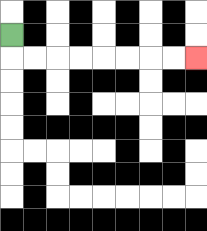{'start': '[0, 1]', 'end': '[8, 2]', 'path_directions': 'D,R,R,R,R,R,R,R,R', 'path_coordinates': '[[0, 1], [0, 2], [1, 2], [2, 2], [3, 2], [4, 2], [5, 2], [6, 2], [7, 2], [8, 2]]'}